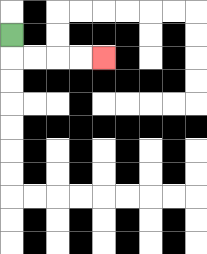{'start': '[0, 1]', 'end': '[4, 2]', 'path_directions': 'D,R,R,R,R', 'path_coordinates': '[[0, 1], [0, 2], [1, 2], [2, 2], [3, 2], [4, 2]]'}